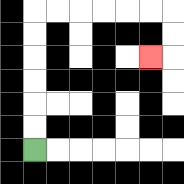{'start': '[1, 6]', 'end': '[6, 2]', 'path_directions': 'U,U,U,U,U,U,R,R,R,R,R,R,D,D,L', 'path_coordinates': '[[1, 6], [1, 5], [1, 4], [1, 3], [1, 2], [1, 1], [1, 0], [2, 0], [3, 0], [4, 0], [5, 0], [6, 0], [7, 0], [7, 1], [7, 2], [6, 2]]'}